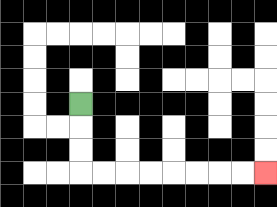{'start': '[3, 4]', 'end': '[11, 7]', 'path_directions': 'D,D,D,R,R,R,R,R,R,R,R', 'path_coordinates': '[[3, 4], [3, 5], [3, 6], [3, 7], [4, 7], [5, 7], [6, 7], [7, 7], [8, 7], [9, 7], [10, 7], [11, 7]]'}